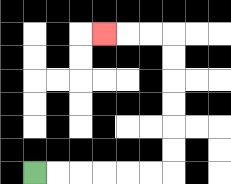{'start': '[1, 7]', 'end': '[4, 1]', 'path_directions': 'R,R,R,R,R,R,U,U,U,U,U,U,L,L,L', 'path_coordinates': '[[1, 7], [2, 7], [3, 7], [4, 7], [5, 7], [6, 7], [7, 7], [7, 6], [7, 5], [7, 4], [7, 3], [7, 2], [7, 1], [6, 1], [5, 1], [4, 1]]'}